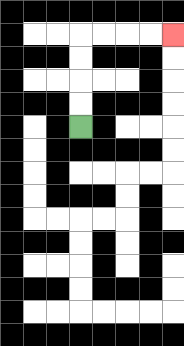{'start': '[3, 5]', 'end': '[7, 1]', 'path_directions': 'U,U,U,U,R,R,R,R', 'path_coordinates': '[[3, 5], [3, 4], [3, 3], [3, 2], [3, 1], [4, 1], [5, 1], [6, 1], [7, 1]]'}